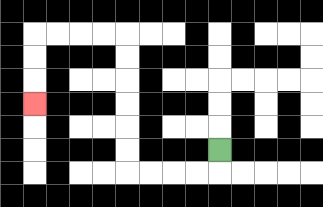{'start': '[9, 6]', 'end': '[1, 4]', 'path_directions': 'D,L,L,L,L,U,U,U,U,U,U,L,L,L,L,D,D,D', 'path_coordinates': '[[9, 6], [9, 7], [8, 7], [7, 7], [6, 7], [5, 7], [5, 6], [5, 5], [5, 4], [5, 3], [5, 2], [5, 1], [4, 1], [3, 1], [2, 1], [1, 1], [1, 2], [1, 3], [1, 4]]'}